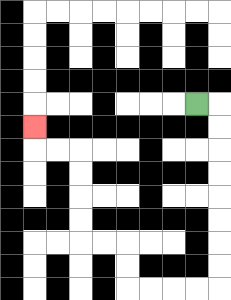{'start': '[8, 4]', 'end': '[1, 5]', 'path_directions': 'R,D,D,D,D,D,D,D,D,L,L,L,L,U,U,L,L,U,U,U,U,L,L,U', 'path_coordinates': '[[8, 4], [9, 4], [9, 5], [9, 6], [9, 7], [9, 8], [9, 9], [9, 10], [9, 11], [9, 12], [8, 12], [7, 12], [6, 12], [5, 12], [5, 11], [5, 10], [4, 10], [3, 10], [3, 9], [3, 8], [3, 7], [3, 6], [2, 6], [1, 6], [1, 5]]'}